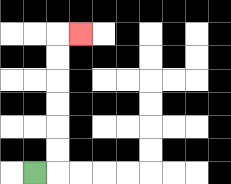{'start': '[1, 7]', 'end': '[3, 1]', 'path_directions': 'R,U,U,U,U,U,U,R', 'path_coordinates': '[[1, 7], [2, 7], [2, 6], [2, 5], [2, 4], [2, 3], [2, 2], [2, 1], [3, 1]]'}